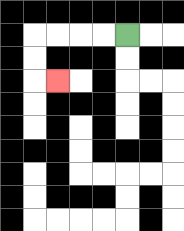{'start': '[5, 1]', 'end': '[2, 3]', 'path_directions': 'L,L,L,L,D,D,R', 'path_coordinates': '[[5, 1], [4, 1], [3, 1], [2, 1], [1, 1], [1, 2], [1, 3], [2, 3]]'}